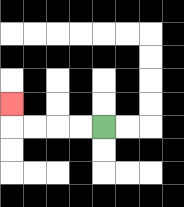{'start': '[4, 5]', 'end': '[0, 4]', 'path_directions': 'L,L,L,L,U', 'path_coordinates': '[[4, 5], [3, 5], [2, 5], [1, 5], [0, 5], [0, 4]]'}